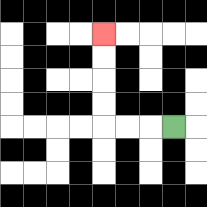{'start': '[7, 5]', 'end': '[4, 1]', 'path_directions': 'L,L,L,U,U,U,U', 'path_coordinates': '[[7, 5], [6, 5], [5, 5], [4, 5], [4, 4], [4, 3], [4, 2], [4, 1]]'}